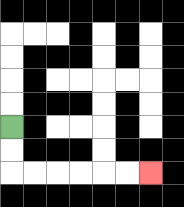{'start': '[0, 5]', 'end': '[6, 7]', 'path_directions': 'D,D,R,R,R,R,R,R', 'path_coordinates': '[[0, 5], [0, 6], [0, 7], [1, 7], [2, 7], [3, 7], [4, 7], [5, 7], [6, 7]]'}